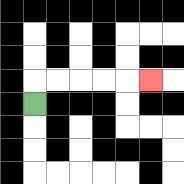{'start': '[1, 4]', 'end': '[6, 3]', 'path_directions': 'U,R,R,R,R,R', 'path_coordinates': '[[1, 4], [1, 3], [2, 3], [3, 3], [4, 3], [5, 3], [6, 3]]'}